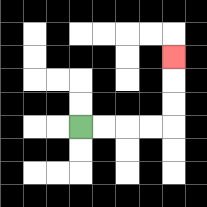{'start': '[3, 5]', 'end': '[7, 2]', 'path_directions': 'R,R,R,R,U,U,U', 'path_coordinates': '[[3, 5], [4, 5], [5, 5], [6, 5], [7, 5], [7, 4], [7, 3], [7, 2]]'}